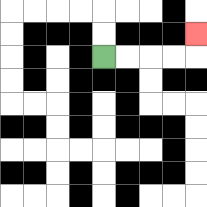{'start': '[4, 2]', 'end': '[8, 1]', 'path_directions': 'R,R,R,R,U', 'path_coordinates': '[[4, 2], [5, 2], [6, 2], [7, 2], [8, 2], [8, 1]]'}